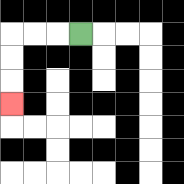{'start': '[3, 1]', 'end': '[0, 4]', 'path_directions': 'L,L,L,D,D,D', 'path_coordinates': '[[3, 1], [2, 1], [1, 1], [0, 1], [0, 2], [0, 3], [0, 4]]'}